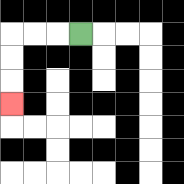{'start': '[3, 1]', 'end': '[0, 4]', 'path_directions': 'L,L,L,D,D,D', 'path_coordinates': '[[3, 1], [2, 1], [1, 1], [0, 1], [0, 2], [0, 3], [0, 4]]'}